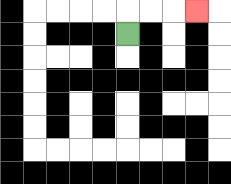{'start': '[5, 1]', 'end': '[8, 0]', 'path_directions': 'U,R,R,R', 'path_coordinates': '[[5, 1], [5, 0], [6, 0], [7, 0], [8, 0]]'}